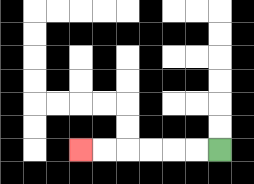{'start': '[9, 6]', 'end': '[3, 6]', 'path_directions': 'L,L,L,L,L,L', 'path_coordinates': '[[9, 6], [8, 6], [7, 6], [6, 6], [5, 6], [4, 6], [3, 6]]'}